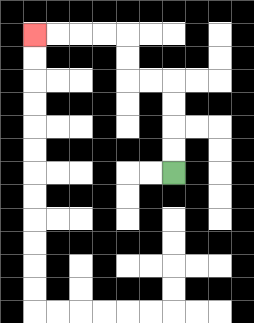{'start': '[7, 7]', 'end': '[1, 1]', 'path_directions': 'U,U,U,U,L,L,U,U,L,L,L,L', 'path_coordinates': '[[7, 7], [7, 6], [7, 5], [7, 4], [7, 3], [6, 3], [5, 3], [5, 2], [5, 1], [4, 1], [3, 1], [2, 1], [1, 1]]'}